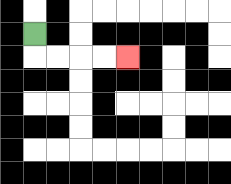{'start': '[1, 1]', 'end': '[5, 2]', 'path_directions': 'D,R,R,R,R', 'path_coordinates': '[[1, 1], [1, 2], [2, 2], [3, 2], [4, 2], [5, 2]]'}